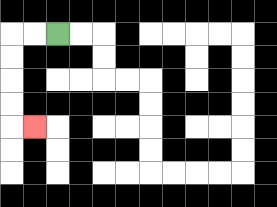{'start': '[2, 1]', 'end': '[1, 5]', 'path_directions': 'L,L,D,D,D,D,R', 'path_coordinates': '[[2, 1], [1, 1], [0, 1], [0, 2], [0, 3], [0, 4], [0, 5], [1, 5]]'}